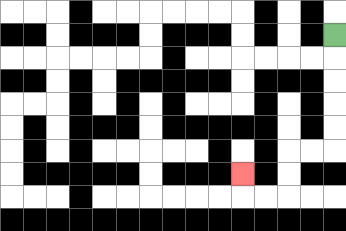{'start': '[14, 1]', 'end': '[10, 7]', 'path_directions': 'D,D,D,D,D,L,L,D,D,L,L,U', 'path_coordinates': '[[14, 1], [14, 2], [14, 3], [14, 4], [14, 5], [14, 6], [13, 6], [12, 6], [12, 7], [12, 8], [11, 8], [10, 8], [10, 7]]'}